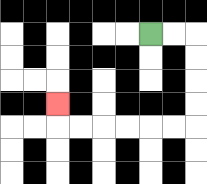{'start': '[6, 1]', 'end': '[2, 4]', 'path_directions': 'R,R,D,D,D,D,L,L,L,L,L,L,U', 'path_coordinates': '[[6, 1], [7, 1], [8, 1], [8, 2], [8, 3], [8, 4], [8, 5], [7, 5], [6, 5], [5, 5], [4, 5], [3, 5], [2, 5], [2, 4]]'}